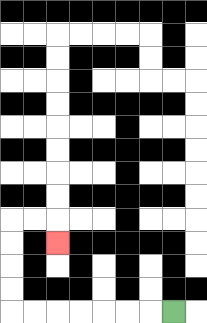{'start': '[7, 13]', 'end': '[2, 10]', 'path_directions': 'L,L,L,L,L,L,L,U,U,U,U,R,R,D', 'path_coordinates': '[[7, 13], [6, 13], [5, 13], [4, 13], [3, 13], [2, 13], [1, 13], [0, 13], [0, 12], [0, 11], [0, 10], [0, 9], [1, 9], [2, 9], [2, 10]]'}